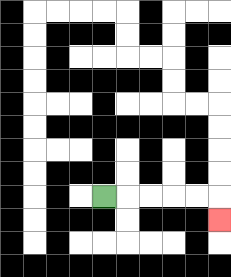{'start': '[4, 8]', 'end': '[9, 9]', 'path_directions': 'R,R,R,R,R,D', 'path_coordinates': '[[4, 8], [5, 8], [6, 8], [7, 8], [8, 8], [9, 8], [9, 9]]'}